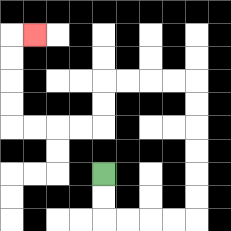{'start': '[4, 7]', 'end': '[1, 1]', 'path_directions': 'D,D,R,R,R,R,U,U,U,U,U,U,L,L,L,L,D,D,L,L,L,L,U,U,U,U,R', 'path_coordinates': '[[4, 7], [4, 8], [4, 9], [5, 9], [6, 9], [7, 9], [8, 9], [8, 8], [8, 7], [8, 6], [8, 5], [8, 4], [8, 3], [7, 3], [6, 3], [5, 3], [4, 3], [4, 4], [4, 5], [3, 5], [2, 5], [1, 5], [0, 5], [0, 4], [0, 3], [0, 2], [0, 1], [1, 1]]'}